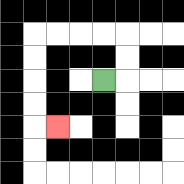{'start': '[4, 3]', 'end': '[2, 5]', 'path_directions': 'R,U,U,L,L,L,L,D,D,D,D,R', 'path_coordinates': '[[4, 3], [5, 3], [5, 2], [5, 1], [4, 1], [3, 1], [2, 1], [1, 1], [1, 2], [1, 3], [1, 4], [1, 5], [2, 5]]'}